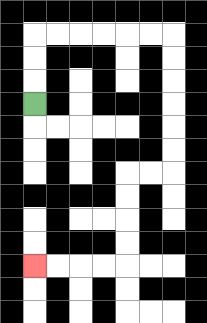{'start': '[1, 4]', 'end': '[1, 11]', 'path_directions': 'U,U,U,R,R,R,R,R,R,D,D,D,D,D,D,L,L,D,D,D,D,L,L,L,L', 'path_coordinates': '[[1, 4], [1, 3], [1, 2], [1, 1], [2, 1], [3, 1], [4, 1], [5, 1], [6, 1], [7, 1], [7, 2], [7, 3], [7, 4], [7, 5], [7, 6], [7, 7], [6, 7], [5, 7], [5, 8], [5, 9], [5, 10], [5, 11], [4, 11], [3, 11], [2, 11], [1, 11]]'}